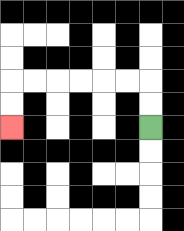{'start': '[6, 5]', 'end': '[0, 5]', 'path_directions': 'U,U,L,L,L,L,L,L,D,D', 'path_coordinates': '[[6, 5], [6, 4], [6, 3], [5, 3], [4, 3], [3, 3], [2, 3], [1, 3], [0, 3], [0, 4], [0, 5]]'}